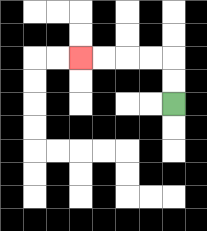{'start': '[7, 4]', 'end': '[3, 2]', 'path_directions': 'U,U,L,L,L,L', 'path_coordinates': '[[7, 4], [7, 3], [7, 2], [6, 2], [5, 2], [4, 2], [3, 2]]'}